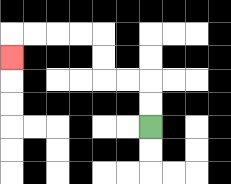{'start': '[6, 5]', 'end': '[0, 2]', 'path_directions': 'U,U,L,L,U,U,L,L,L,L,D', 'path_coordinates': '[[6, 5], [6, 4], [6, 3], [5, 3], [4, 3], [4, 2], [4, 1], [3, 1], [2, 1], [1, 1], [0, 1], [0, 2]]'}